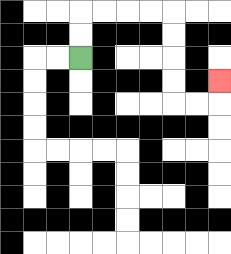{'start': '[3, 2]', 'end': '[9, 3]', 'path_directions': 'U,U,R,R,R,R,D,D,D,D,R,R,U', 'path_coordinates': '[[3, 2], [3, 1], [3, 0], [4, 0], [5, 0], [6, 0], [7, 0], [7, 1], [7, 2], [7, 3], [7, 4], [8, 4], [9, 4], [9, 3]]'}